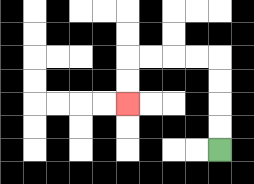{'start': '[9, 6]', 'end': '[5, 4]', 'path_directions': 'U,U,U,U,L,L,L,L,D,D', 'path_coordinates': '[[9, 6], [9, 5], [9, 4], [9, 3], [9, 2], [8, 2], [7, 2], [6, 2], [5, 2], [5, 3], [5, 4]]'}